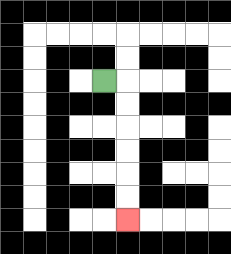{'start': '[4, 3]', 'end': '[5, 9]', 'path_directions': 'R,D,D,D,D,D,D', 'path_coordinates': '[[4, 3], [5, 3], [5, 4], [5, 5], [5, 6], [5, 7], [5, 8], [5, 9]]'}